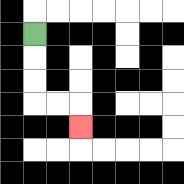{'start': '[1, 1]', 'end': '[3, 5]', 'path_directions': 'D,D,D,R,R,D', 'path_coordinates': '[[1, 1], [1, 2], [1, 3], [1, 4], [2, 4], [3, 4], [3, 5]]'}